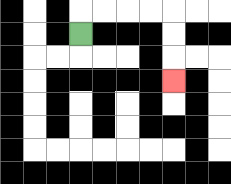{'start': '[3, 1]', 'end': '[7, 3]', 'path_directions': 'U,R,R,R,R,D,D,D', 'path_coordinates': '[[3, 1], [3, 0], [4, 0], [5, 0], [6, 0], [7, 0], [7, 1], [7, 2], [7, 3]]'}